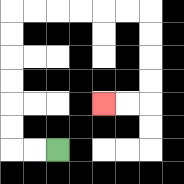{'start': '[2, 6]', 'end': '[4, 4]', 'path_directions': 'L,L,U,U,U,U,U,U,R,R,R,R,R,R,D,D,D,D,L,L', 'path_coordinates': '[[2, 6], [1, 6], [0, 6], [0, 5], [0, 4], [0, 3], [0, 2], [0, 1], [0, 0], [1, 0], [2, 0], [3, 0], [4, 0], [5, 0], [6, 0], [6, 1], [6, 2], [6, 3], [6, 4], [5, 4], [4, 4]]'}